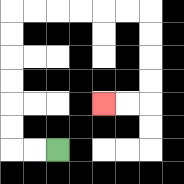{'start': '[2, 6]', 'end': '[4, 4]', 'path_directions': 'L,L,U,U,U,U,U,U,R,R,R,R,R,R,D,D,D,D,L,L', 'path_coordinates': '[[2, 6], [1, 6], [0, 6], [0, 5], [0, 4], [0, 3], [0, 2], [0, 1], [0, 0], [1, 0], [2, 0], [3, 0], [4, 0], [5, 0], [6, 0], [6, 1], [6, 2], [6, 3], [6, 4], [5, 4], [4, 4]]'}